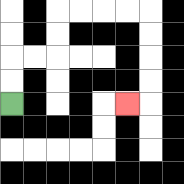{'start': '[0, 4]', 'end': '[5, 4]', 'path_directions': 'U,U,R,R,U,U,R,R,R,R,D,D,D,D,L', 'path_coordinates': '[[0, 4], [0, 3], [0, 2], [1, 2], [2, 2], [2, 1], [2, 0], [3, 0], [4, 0], [5, 0], [6, 0], [6, 1], [6, 2], [6, 3], [6, 4], [5, 4]]'}